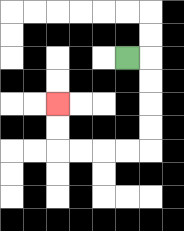{'start': '[5, 2]', 'end': '[2, 4]', 'path_directions': 'R,D,D,D,D,L,L,L,L,U,U', 'path_coordinates': '[[5, 2], [6, 2], [6, 3], [6, 4], [6, 5], [6, 6], [5, 6], [4, 6], [3, 6], [2, 6], [2, 5], [2, 4]]'}